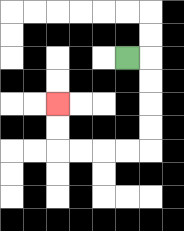{'start': '[5, 2]', 'end': '[2, 4]', 'path_directions': 'R,D,D,D,D,L,L,L,L,U,U', 'path_coordinates': '[[5, 2], [6, 2], [6, 3], [6, 4], [6, 5], [6, 6], [5, 6], [4, 6], [3, 6], [2, 6], [2, 5], [2, 4]]'}